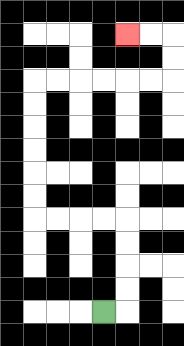{'start': '[4, 13]', 'end': '[5, 1]', 'path_directions': 'R,U,U,U,U,L,L,L,L,U,U,U,U,U,U,R,R,R,R,R,R,U,U,L,L', 'path_coordinates': '[[4, 13], [5, 13], [5, 12], [5, 11], [5, 10], [5, 9], [4, 9], [3, 9], [2, 9], [1, 9], [1, 8], [1, 7], [1, 6], [1, 5], [1, 4], [1, 3], [2, 3], [3, 3], [4, 3], [5, 3], [6, 3], [7, 3], [7, 2], [7, 1], [6, 1], [5, 1]]'}